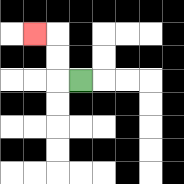{'start': '[3, 3]', 'end': '[1, 1]', 'path_directions': 'L,U,U,L', 'path_coordinates': '[[3, 3], [2, 3], [2, 2], [2, 1], [1, 1]]'}